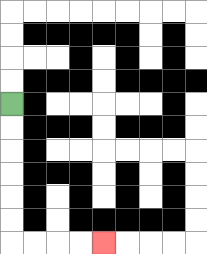{'start': '[0, 4]', 'end': '[4, 10]', 'path_directions': 'D,D,D,D,D,D,R,R,R,R', 'path_coordinates': '[[0, 4], [0, 5], [0, 6], [0, 7], [0, 8], [0, 9], [0, 10], [1, 10], [2, 10], [3, 10], [4, 10]]'}